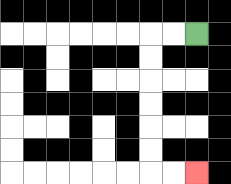{'start': '[8, 1]', 'end': '[8, 7]', 'path_directions': 'L,L,D,D,D,D,D,D,R,R', 'path_coordinates': '[[8, 1], [7, 1], [6, 1], [6, 2], [6, 3], [6, 4], [6, 5], [6, 6], [6, 7], [7, 7], [8, 7]]'}